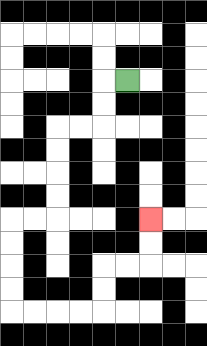{'start': '[5, 3]', 'end': '[6, 9]', 'path_directions': 'L,D,D,L,L,D,D,D,D,L,L,D,D,D,D,R,R,R,R,U,U,R,R,U,U', 'path_coordinates': '[[5, 3], [4, 3], [4, 4], [4, 5], [3, 5], [2, 5], [2, 6], [2, 7], [2, 8], [2, 9], [1, 9], [0, 9], [0, 10], [0, 11], [0, 12], [0, 13], [1, 13], [2, 13], [3, 13], [4, 13], [4, 12], [4, 11], [5, 11], [6, 11], [6, 10], [6, 9]]'}